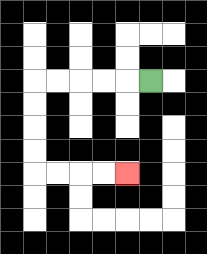{'start': '[6, 3]', 'end': '[5, 7]', 'path_directions': 'L,L,L,L,L,D,D,D,D,R,R,R,R', 'path_coordinates': '[[6, 3], [5, 3], [4, 3], [3, 3], [2, 3], [1, 3], [1, 4], [1, 5], [1, 6], [1, 7], [2, 7], [3, 7], [4, 7], [5, 7]]'}